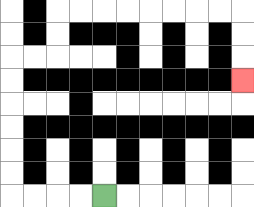{'start': '[4, 8]', 'end': '[10, 3]', 'path_directions': 'L,L,L,L,U,U,U,U,U,U,R,R,U,U,R,R,R,R,R,R,R,R,D,D,D', 'path_coordinates': '[[4, 8], [3, 8], [2, 8], [1, 8], [0, 8], [0, 7], [0, 6], [0, 5], [0, 4], [0, 3], [0, 2], [1, 2], [2, 2], [2, 1], [2, 0], [3, 0], [4, 0], [5, 0], [6, 0], [7, 0], [8, 0], [9, 0], [10, 0], [10, 1], [10, 2], [10, 3]]'}